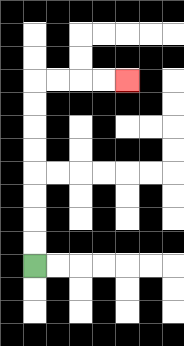{'start': '[1, 11]', 'end': '[5, 3]', 'path_directions': 'U,U,U,U,U,U,U,U,R,R,R,R', 'path_coordinates': '[[1, 11], [1, 10], [1, 9], [1, 8], [1, 7], [1, 6], [1, 5], [1, 4], [1, 3], [2, 3], [3, 3], [4, 3], [5, 3]]'}